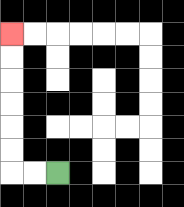{'start': '[2, 7]', 'end': '[0, 1]', 'path_directions': 'L,L,U,U,U,U,U,U', 'path_coordinates': '[[2, 7], [1, 7], [0, 7], [0, 6], [0, 5], [0, 4], [0, 3], [0, 2], [0, 1]]'}